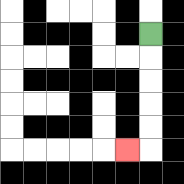{'start': '[6, 1]', 'end': '[5, 6]', 'path_directions': 'D,D,D,D,D,L', 'path_coordinates': '[[6, 1], [6, 2], [6, 3], [6, 4], [6, 5], [6, 6], [5, 6]]'}